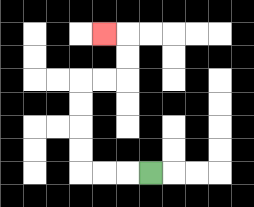{'start': '[6, 7]', 'end': '[4, 1]', 'path_directions': 'L,L,L,U,U,U,U,R,R,U,U,L', 'path_coordinates': '[[6, 7], [5, 7], [4, 7], [3, 7], [3, 6], [3, 5], [3, 4], [3, 3], [4, 3], [5, 3], [5, 2], [5, 1], [4, 1]]'}